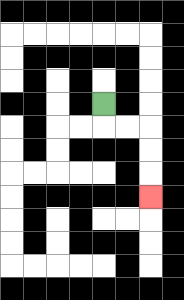{'start': '[4, 4]', 'end': '[6, 8]', 'path_directions': 'D,R,R,D,D,D', 'path_coordinates': '[[4, 4], [4, 5], [5, 5], [6, 5], [6, 6], [6, 7], [6, 8]]'}